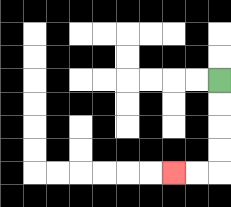{'start': '[9, 3]', 'end': '[7, 7]', 'path_directions': 'D,D,D,D,L,L', 'path_coordinates': '[[9, 3], [9, 4], [9, 5], [9, 6], [9, 7], [8, 7], [7, 7]]'}